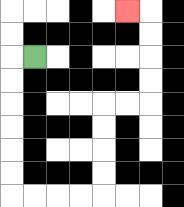{'start': '[1, 2]', 'end': '[5, 0]', 'path_directions': 'L,D,D,D,D,D,D,R,R,R,R,U,U,U,U,R,R,U,U,U,U,L', 'path_coordinates': '[[1, 2], [0, 2], [0, 3], [0, 4], [0, 5], [0, 6], [0, 7], [0, 8], [1, 8], [2, 8], [3, 8], [4, 8], [4, 7], [4, 6], [4, 5], [4, 4], [5, 4], [6, 4], [6, 3], [6, 2], [6, 1], [6, 0], [5, 0]]'}